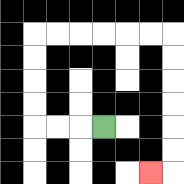{'start': '[4, 5]', 'end': '[6, 7]', 'path_directions': 'L,L,L,U,U,U,U,R,R,R,R,R,R,D,D,D,D,D,D,L', 'path_coordinates': '[[4, 5], [3, 5], [2, 5], [1, 5], [1, 4], [1, 3], [1, 2], [1, 1], [2, 1], [3, 1], [4, 1], [5, 1], [6, 1], [7, 1], [7, 2], [7, 3], [7, 4], [7, 5], [7, 6], [7, 7], [6, 7]]'}